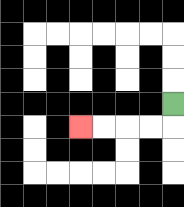{'start': '[7, 4]', 'end': '[3, 5]', 'path_directions': 'D,L,L,L,L', 'path_coordinates': '[[7, 4], [7, 5], [6, 5], [5, 5], [4, 5], [3, 5]]'}